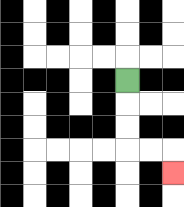{'start': '[5, 3]', 'end': '[7, 7]', 'path_directions': 'D,D,D,R,R,D', 'path_coordinates': '[[5, 3], [5, 4], [5, 5], [5, 6], [6, 6], [7, 6], [7, 7]]'}